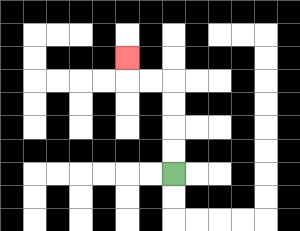{'start': '[7, 7]', 'end': '[5, 2]', 'path_directions': 'U,U,U,U,L,L,U', 'path_coordinates': '[[7, 7], [7, 6], [7, 5], [7, 4], [7, 3], [6, 3], [5, 3], [5, 2]]'}